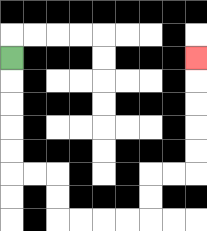{'start': '[0, 2]', 'end': '[8, 2]', 'path_directions': 'D,D,D,D,D,R,R,D,D,R,R,R,R,U,U,R,R,U,U,U,U,U', 'path_coordinates': '[[0, 2], [0, 3], [0, 4], [0, 5], [0, 6], [0, 7], [1, 7], [2, 7], [2, 8], [2, 9], [3, 9], [4, 9], [5, 9], [6, 9], [6, 8], [6, 7], [7, 7], [8, 7], [8, 6], [8, 5], [8, 4], [8, 3], [8, 2]]'}